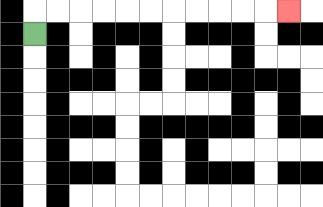{'start': '[1, 1]', 'end': '[12, 0]', 'path_directions': 'U,R,R,R,R,R,R,R,R,R,R,R', 'path_coordinates': '[[1, 1], [1, 0], [2, 0], [3, 0], [4, 0], [5, 0], [6, 0], [7, 0], [8, 0], [9, 0], [10, 0], [11, 0], [12, 0]]'}